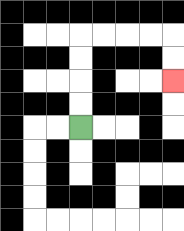{'start': '[3, 5]', 'end': '[7, 3]', 'path_directions': 'U,U,U,U,R,R,R,R,D,D', 'path_coordinates': '[[3, 5], [3, 4], [3, 3], [3, 2], [3, 1], [4, 1], [5, 1], [6, 1], [7, 1], [7, 2], [7, 3]]'}